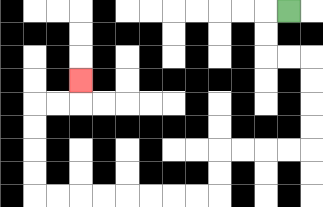{'start': '[12, 0]', 'end': '[3, 3]', 'path_directions': 'L,D,D,R,R,D,D,D,D,L,L,L,L,D,D,L,L,L,L,L,L,L,L,U,U,U,U,R,R,U', 'path_coordinates': '[[12, 0], [11, 0], [11, 1], [11, 2], [12, 2], [13, 2], [13, 3], [13, 4], [13, 5], [13, 6], [12, 6], [11, 6], [10, 6], [9, 6], [9, 7], [9, 8], [8, 8], [7, 8], [6, 8], [5, 8], [4, 8], [3, 8], [2, 8], [1, 8], [1, 7], [1, 6], [1, 5], [1, 4], [2, 4], [3, 4], [3, 3]]'}